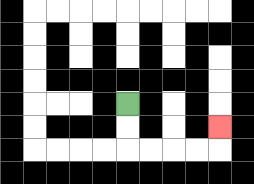{'start': '[5, 4]', 'end': '[9, 5]', 'path_directions': 'D,D,R,R,R,R,U', 'path_coordinates': '[[5, 4], [5, 5], [5, 6], [6, 6], [7, 6], [8, 6], [9, 6], [9, 5]]'}